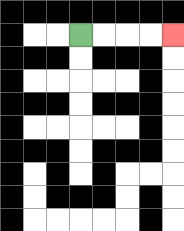{'start': '[3, 1]', 'end': '[7, 1]', 'path_directions': 'R,R,R,R', 'path_coordinates': '[[3, 1], [4, 1], [5, 1], [6, 1], [7, 1]]'}